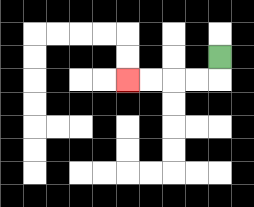{'start': '[9, 2]', 'end': '[5, 3]', 'path_directions': 'D,L,L,L,L', 'path_coordinates': '[[9, 2], [9, 3], [8, 3], [7, 3], [6, 3], [5, 3]]'}